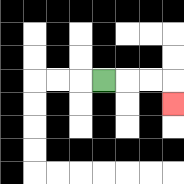{'start': '[4, 3]', 'end': '[7, 4]', 'path_directions': 'R,R,R,D', 'path_coordinates': '[[4, 3], [5, 3], [6, 3], [7, 3], [7, 4]]'}